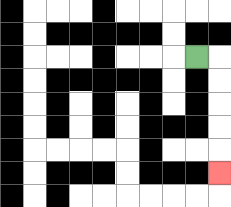{'start': '[8, 2]', 'end': '[9, 7]', 'path_directions': 'R,D,D,D,D,D', 'path_coordinates': '[[8, 2], [9, 2], [9, 3], [9, 4], [9, 5], [9, 6], [9, 7]]'}